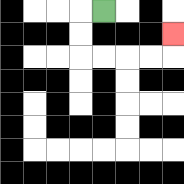{'start': '[4, 0]', 'end': '[7, 1]', 'path_directions': 'L,D,D,R,R,R,R,U', 'path_coordinates': '[[4, 0], [3, 0], [3, 1], [3, 2], [4, 2], [5, 2], [6, 2], [7, 2], [7, 1]]'}